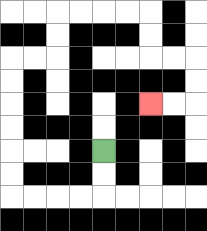{'start': '[4, 6]', 'end': '[6, 4]', 'path_directions': 'D,D,L,L,L,L,U,U,U,U,U,U,R,R,U,U,R,R,R,R,D,D,R,R,D,D,L,L', 'path_coordinates': '[[4, 6], [4, 7], [4, 8], [3, 8], [2, 8], [1, 8], [0, 8], [0, 7], [0, 6], [0, 5], [0, 4], [0, 3], [0, 2], [1, 2], [2, 2], [2, 1], [2, 0], [3, 0], [4, 0], [5, 0], [6, 0], [6, 1], [6, 2], [7, 2], [8, 2], [8, 3], [8, 4], [7, 4], [6, 4]]'}